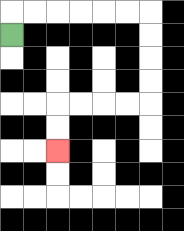{'start': '[0, 1]', 'end': '[2, 6]', 'path_directions': 'U,R,R,R,R,R,R,D,D,D,D,L,L,L,L,D,D', 'path_coordinates': '[[0, 1], [0, 0], [1, 0], [2, 0], [3, 0], [4, 0], [5, 0], [6, 0], [6, 1], [6, 2], [6, 3], [6, 4], [5, 4], [4, 4], [3, 4], [2, 4], [2, 5], [2, 6]]'}